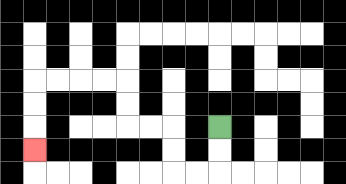{'start': '[9, 5]', 'end': '[1, 6]', 'path_directions': 'D,D,L,L,U,U,L,L,U,U,L,L,L,L,D,D,D', 'path_coordinates': '[[9, 5], [9, 6], [9, 7], [8, 7], [7, 7], [7, 6], [7, 5], [6, 5], [5, 5], [5, 4], [5, 3], [4, 3], [3, 3], [2, 3], [1, 3], [1, 4], [1, 5], [1, 6]]'}